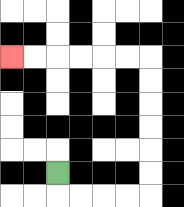{'start': '[2, 7]', 'end': '[0, 2]', 'path_directions': 'D,R,R,R,R,U,U,U,U,U,U,L,L,L,L,L,L', 'path_coordinates': '[[2, 7], [2, 8], [3, 8], [4, 8], [5, 8], [6, 8], [6, 7], [6, 6], [6, 5], [6, 4], [6, 3], [6, 2], [5, 2], [4, 2], [3, 2], [2, 2], [1, 2], [0, 2]]'}